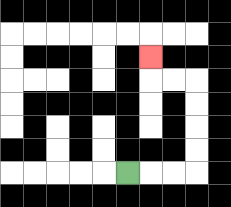{'start': '[5, 7]', 'end': '[6, 2]', 'path_directions': 'R,R,R,U,U,U,U,L,L,U', 'path_coordinates': '[[5, 7], [6, 7], [7, 7], [8, 7], [8, 6], [8, 5], [8, 4], [8, 3], [7, 3], [6, 3], [6, 2]]'}